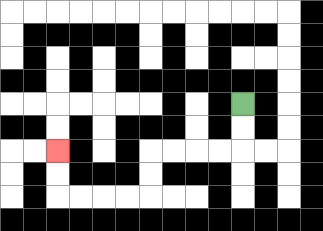{'start': '[10, 4]', 'end': '[2, 6]', 'path_directions': 'D,D,L,L,L,L,D,D,L,L,L,L,U,U', 'path_coordinates': '[[10, 4], [10, 5], [10, 6], [9, 6], [8, 6], [7, 6], [6, 6], [6, 7], [6, 8], [5, 8], [4, 8], [3, 8], [2, 8], [2, 7], [2, 6]]'}